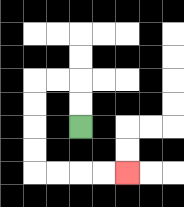{'start': '[3, 5]', 'end': '[5, 7]', 'path_directions': 'U,U,L,L,D,D,D,D,R,R,R,R', 'path_coordinates': '[[3, 5], [3, 4], [3, 3], [2, 3], [1, 3], [1, 4], [1, 5], [1, 6], [1, 7], [2, 7], [3, 7], [4, 7], [5, 7]]'}